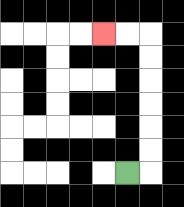{'start': '[5, 7]', 'end': '[4, 1]', 'path_directions': 'R,U,U,U,U,U,U,L,L', 'path_coordinates': '[[5, 7], [6, 7], [6, 6], [6, 5], [6, 4], [6, 3], [6, 2], [6, 1], [5, 1], [4, 1]]'}